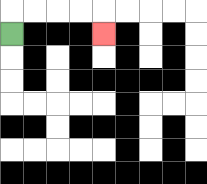{'start': '[0, 1]', 'end': '[4, 1]', 'path_directions': 'U,R,R,R,R,D', 'path_coordinates': '[[0, 1], [0, 0], [1, 0], [2, 0], [3, 0], [4, 0], [4, 1]]'}